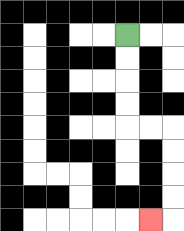{'start': '[5, 1]', 'end': '[6, 9]', 'path_directions': 'D,D,D,D,R,R,D,D,D,D,L', 'path_coordinates': '[[5, 1], [5, 2], [5, 3], [5, 4], [5, 5], [6, 5], [7, 5], [7, 6], [7, 7], [7, 8], [7, 9], [6, 9]]'}